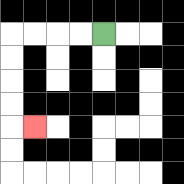{'start': '[4, 1]', 'end': '[1, 5]', 'path_directions': 'L,L,L,L,D,D,D,D,R', 'path_coordinates': '[[4, 1], [3, 1], [2, 1], [1, 1], [0, 1], [0, 2], [0, 3], [0, 4], [0, 5], [1, 5]]'}